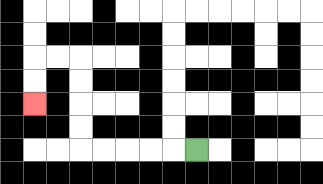{'start': '[8, 6]', 'end': '[1, 4]', 'path_directions': 'L,L,L,L,L,U,U,U,U,L,L,D,D', 'path_coordinates': '[[8, 6], [7, 6], [6, 6], [5, 6], [4, 6], [3, 6], [3, 5], [3, 4], [3, 3], [3, 2], [2, 2], [1, 2], [1, 3], [1, 4]]'}